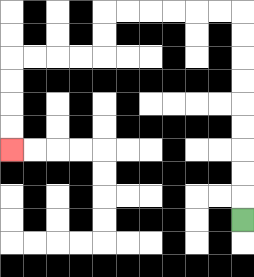{'start': '[10, 9]', 'end': '[0, 6]', 'path_directions': 'U,U,U,U,U,U,U,U,U,L,L,L,L,L,L,D,D,L,L,L,L,D,D,D,D', 'path_coordinates': '[[10, 9], [10, 8], [10, 7], [10, 6], [10, 5], [10, 4], [10, 3], [10, 2], [10, 1], [10, 0], [9, 0], [8, 0], [7, 0], [6, 0], [5, 0], [4, 0], [4, 1], [4, 2], [3, 2], [2, 2], [1, 2], [0, 2], [0, 3], [0, 4], [0, 5], [0, 6]]'}